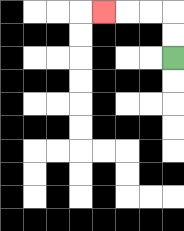{'start': '[7, 2]', 'end': '[4, 0]', 'path_directions': 'U,U,L,L,L', 'path_coordinates': '[[7, 2], [7, 1], [7, 0], [6, 0], [5, 0], [4, 0]]'}